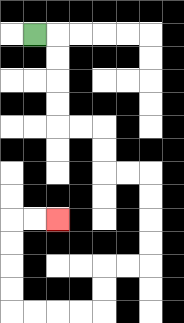{'start': '[1, 1]', 'end': '[2, 9]', 'path_directions': 'R,D,D,D,D,R,R,D,D,R,R,D,D,D,D,L,L,D,D,L,L,L,L,U,U,U,U,R,R', 'path_coordinates': '[[1, 1], [2, 1], [2, 2], [2, 3], [2, 4], [2, 5], [3, 5], [4, 5], [4, 6], [4, 7], [5, 7], [6, 7], [6, 8], [6, 9], [6, 10], [6, 11], [5, 11], [4, 11], [4, 12], [4, 13], [3, 13], [2, 13], [1, 13], [0, 13], [0, 12], [0, 11], [0, 10], [0, 9], [1, 9], [2, 9]]'}